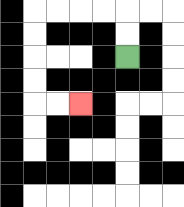{'start': '[5, 2]', 'end': '[3, 4]', 'path_directions': 'U,U,L,L,L,L,D,D,D,D,R,R', 'path_coordinates': '[[5, 2], [5, 1], [5, 0], [4, 0], [3, 0], [2, 0], [1, 0], [1, 1], [1, 2], [1, 3], [1, 4], [2, 4], [3, 4]]'}